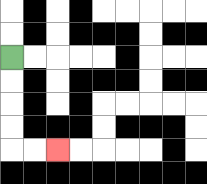{'start': '[0, 2]', 'end': '[2, 6]', 'path_directions': 'D,D,D,D,R,R', 'path_coordinates': '[[0, 2], [0, 3], [0, 4], [0, 5], [0, 6], [1, 6], [2, 6]]'}